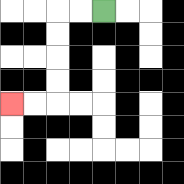{'start': '[4, 0]', 'end': '[0, 4]', 'path_directions': 'L,L,D,D,D,D,L,L', 'path_coordinates': '[[4, 0], [3, 0], [2, 0], [2, 1], [2, 2], [2, 3], [2, 4], [1, 4], [0, 4]]'}